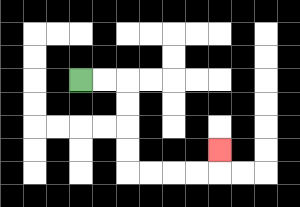{'start': '[3, 3]', 'end': '[9, 6]', 'path_directions': 'R,R,D,D,D,D,R,R,R,R,U', 'path_coordinates': '[[3, 3], [4, 3], [5, 3], [5, 4], [5, 5], [5, 6], [5, 7], [6, 7], [7, 7], [8, 7], [9, 7], [9, 6]]'}